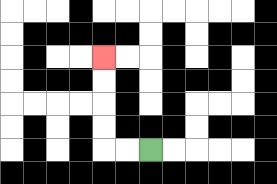{'start': '[6, 6]', 'end': '[4, 2]', 'path_directions': 'L,L,U,U,U,U', 'path_coordinates': '[[6, 6], [5, 6], [4, 6], [4, 5], [4, 4], [4, 3], [4, 2]]'}